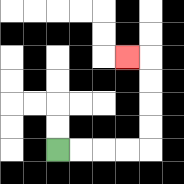{'start': '[2, 6]', 'end': '[5, 2]', 'path_directions': 'R,R,R,R,U,U,U,U,L', 'path_coordinates': '[[2, 6], [3, 6], [4, 6], [5, 6], [6, 6], [6, 5], [6, 4], [6, 3], [6, 2], [5, 2]]'}